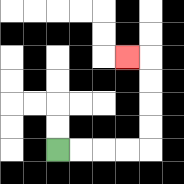{'start': '[2, 6]', 'end': '[5, 2]', 'path_directions': 'R,R,R,R,U,U,U,U,L', 'path_coordinates': '[[2, 6], [3, 6], [4, 6], [5, 6], [6, 6], [6, 5], [6, 4], [6, 3], [6, 2], [5, 2]]'}